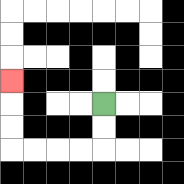{'start': '[4, 4]', 'end': '[0, 3]', 'path_directions': 'D,D,L,L,L,L,U,U,U', 'path_coordinates': '[[4, 4], [4, 5], [4, 6], [3, 6], [2, 6], [1, 6], [0, 6], [0, 5], [0, 4], [0, 3]]'}